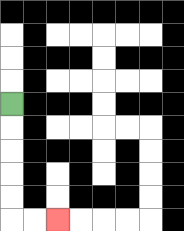{'start': '[0, 4]', 'end': '[2, 9]', 'path_directions': 'D,D,D,D,D,R,R', 'path_coordinates': '[[0, 4], [0, 5], [0, 6], [0, 7], [0, 8], [0, 9], [1, 9], [2, 9]]'}